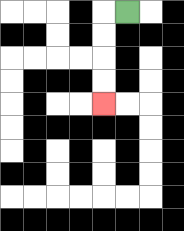{'start': '[5, 0]', 'end': '[4, 4]', 'path_directions': 'L,D,D,D,D', 'path_coordinates': '[[5, 0], [4, 0], [4, 1], [4, 2], [4, 3], [4, 4]]'}